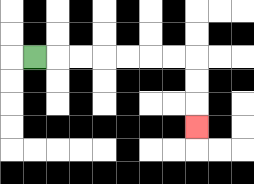{'start': '[1, 2]', 'end': '[8, 5]', 'path_directions': 'R,R,R,R,R,R,R,D,D,D', 'path_coordinates': '[[1, 2], [2, 2], [3, 2], [4, 2], [5, 2], [6, 2], [7, 2], [8, 2], [8, 3], [8, 4], [8, 5]]'}